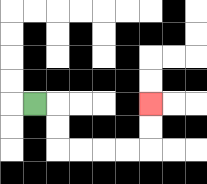{'start': '[1, 4]', 'end': '[6, 4]', 'path_directions': 'R,D,D,R,R,R,R,U,U', 'path_coordinates': '[[1, 4], [2, 4], [2, 5], [2, 6], [3, 6], [4, 6], [5, 6], [6, 6], [6, 5], [6, 4]]'}